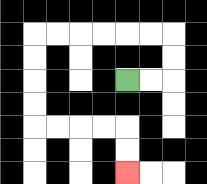{'start': '[5, 3]', 'end': '[5, 7]', 'path_directions': 'R,R,U,U,L,L,L,L,L,L,D,D,D,D,R,R,R,R,D,D', 'path_coordinates': '[[5, 3], [6, 3], [7, 3], [7, 2], [7, 1], [6, 1], [5, 1], [4, 1], [3, 1], [2, 1], [1, 1], [1, 2], [1, 3], [1, 4], [1, 5], [2, 5], [3, 5], [4, 5], [5, 5], [5, 6], [5, 7]]'}